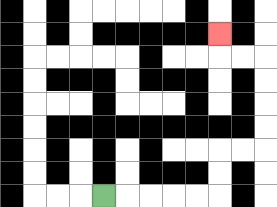{'start': '[4, 8]', 'end': '[9, 1]', 'path_directions': 'R,R,R,R,R,U,U,R,R,U,U,U,U,L,L,U', 'path_coordinates': '[[4, 8], [5, 8], [6, 8], [7, 8], [8, 8], [9, 8], [9, 7], [9, 6], [10, 6], [11, 6], [11, 5], [11, 4], [11, 3], [11, 2], [10, 2], [9, 2], [9, 1]]'}